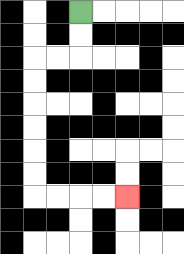{'start': '[3, 0]', 'end': '[5, 8]', 'path_directions': 'D,D,L,L,D,D,D,D,D,D,R,R,R,R', 'path_coordinates': '[[3, 0], [3, 1], [3, 2], [2, 2], [1, 2], [1, 3], [1, 4], [1, 5], [1, 6], [1, 7], [1, 8], [2, 8], [3, 8], [4, 8], [5, 8]]'}